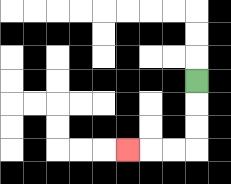{'start': '[8, 3]', 'end': '[5, 6]', 'path_directions': 'D,D,D,L,L,L', 'path_coordinates': '[[8, 3], [8, 4], [8, 5], [8, 6], [7, 6], [6, 6], [5, 6]]'}